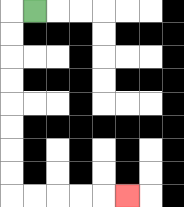{'start': '[1, 0]', 'end': '[5, 8]', 'path_directions': 'L,D,D,D,D,D,D,D,D,R,R,R,R,R', 'path_coordinates': '[[1, 0], [0, 0], [0, 1], [0, 2], [0, 3], [0, 4], [0, 5], [0, 6], [0, 7], [0, 8], [1, 8], [2, 8], [3, 8], [4, 8], [5, 8]]'}